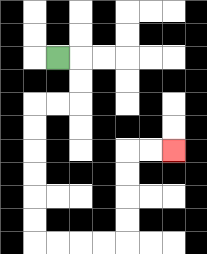{'start': '[2, 2]', 'end': '[7, 6]', 'path_directions': 'R,D,D,L,L,D,D,D,D,D,D,R,R,R,R,U,U,U,U,R,R', 'path_coordinates': '[[2, 2], [3, 2], [3, 3], [3, 4], [2, 4], [1, 4], [1, 5], [1, 6], [1, 7], [1, 8], [1, 9], [1, 10], [2, 10], [3, 10], [4, 10], [5, 10], [5, 9], [5, 8], [5, 7], [5, 6], [6, 6], [7, 6]]'}